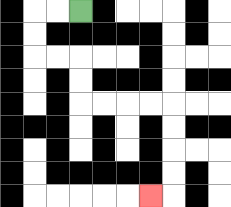{'start': '[3, 0]', 'end': '[6, 8]', 'path_directions': 'L,L,D,D,R,R,D,D,R,R,R,R,D,D,D,D,L', 'path_coordinates': '[[3, 0], [2, 0], [1, 0], [1, 1], [1, 2], [2, 2], [3, 2], [3, 3], [3, 4], [4, 4], [5, 4], [6, 4], [7, 4], [7, 5], [7, 6], [7, 7], [7, 8], [6, 8]]'}